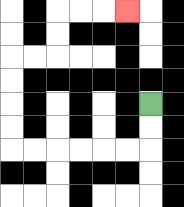{'start': '[6, 4]', 'end': '[5, 0]', 'path_directions': 'D,D,L,L,L,L,L,L,U,U,U,U,R,R,U,U,R,R,R', 'path_coordinates': '[[6, 4], [6, 5], [6, 6], [5, 6], [4, 6], [3, 6], [2, 6], [1, 6], [0, 6], [0, 5], [0, 4], [0, 3], [0, 2], [1, 2], [2, 2], [2, 1], [2, 0], [3, 0], [4, 0], [5, 0]]'}